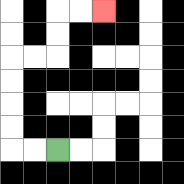{'start': '[2, 6]', 'end': '[4, 0]', 'path_directions': 'L,L,U,U,U,U,R,R,U,U,R,R', 'path_coordinates': '[[2, 6], [1, 6], [0, 6], [0, 5], [0, 4], [0, 3], [0, 2], [1, 2], [2, 2], [2, 1], [2, 0], [3, 0], [4, 0]]'}